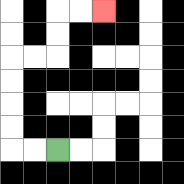{'start': '[2, 6]', 'end': '[4, 0]', 'path_directions': 'L,L,U,U,U,U,R,R,U,U,R,R', 'path_coordinates': '[[2, 6], [1, 6], [0, 6], [0, 5], [0, 4], [0, 3], [0, 2], [1, 2], [2, 2], [2, 1], [2, 0], [3, 0], [4, 0]]'}